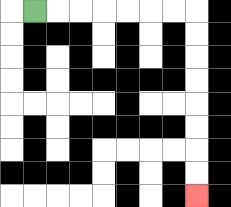{'start': '[1, 0]', 'end': '[8, 8]', 'path_directions': 'R,R,R,R,R,R,R,D,D,D,D,D,D,D,D', 'path_coordinates': '[[1, 0], [2, 0], [3, 0], [4, 0], [5, 0], [6, 0], [7, 0], [8, 0], [8, 1], [8, 2], [8, 3], [8, 4], [8, 5], [8, 6], [8, 7], [8, 8]]'}